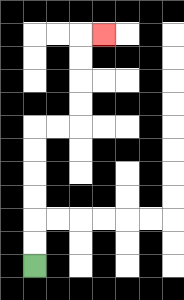{'start': '[1, 11]', 'end': '[4, 1]', 'path_directions': 'U,U,U,U,U,U,R,R,U,U,U,U,R', 'path_coordinates': '[[1, 11], [1, 10], [1, 9], [1, 8], [1, 7], [1, 6], [1, 5], [2, 5], [3, 5], [3, 4], [3, 3], [3, 2], [3, 1], [4, 1]]'}